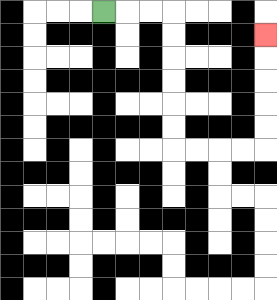{'start': '[4, 0]', 'end': '[11, 1]', 'path_directions': 'R,R,R,D,D,D,D,D,D,R,R,R,R,U,U,U,U,U', 'path_coordinates': '[[4, 0], [5, 0], [6, 0], [7, 0], [7, 1], [7, 2], [7, 3], [7, 4], [7, 5], [7, 6], [8, 6], [9, 6], [10, 6], [11, 6], [11, 5], [11, 4], [11, 3], [11, 2], [11, 1]]'}